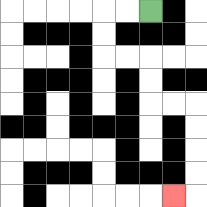{'start': '[6, 0]', 'end': '[7, 8]', 'path_directions': 'L,L,D,D,R,R,D,D,R,R,D,D,D,D,L', 'path_coordinates': '[[6, 0], [5, 0], [4, 0], [4, 1], [4, 2], [5, 2], [6, 2], [6, 3], [6, 4], [7, 4], [8, 4], [8, 5], [8, 6], [8, 7], [8, 8], [7, 8]]'}